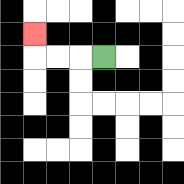{'start': '[4, 2]', 'end': '[1, 1]', 'path_directions': 'L,L,L,U', 'path_coordinates': '[[4, 2], [3, 2], [2, 2], [1, 2], [1, 1]]'}